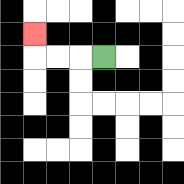{'start': '[4, 2]', 'end': '[1, 1]', 'path_directions': 'L,L,L,U', 'path_coordinates': '[[4, 2], [3, 2], [2, 2], [1, 2], [1, 1]]'}